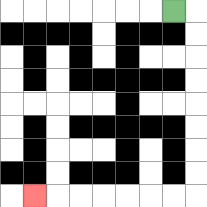{'start': '[7, 0]', 'end': '[1, 8]', 'path_directions': 'R,D,D,D,D,D,D,D,D,L,L,L,L,L,L,L', 'path_coordinates': '[[7, 0], [8, 0], [8, 1], [8, 2], [8, 3], [8, 4], [8, 5], [8, 6], [8, 7], [8, 8], [7, 8], [6, 8], [5, 8], [4, 8], [3, 8], [2, 8], [1, 8]]'}